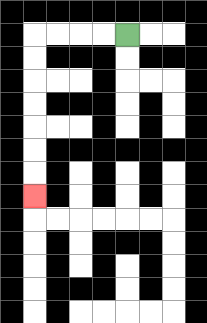{'start': '[5, 1]', 'end': '[1, 8]', 'path_directions': 'L,L,L,L,D,D,D,D,D,D,D', 'path_coordinates': '[[5, 1], [4, 1], [3, 1], [2, 1], [1, 1], [1, 2], [1, 3], [1, 4], [1, 5], [1, 6], [1, 7], [1, 8]]'}